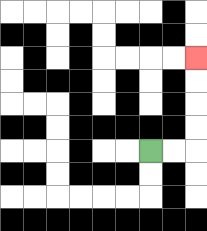{'start': '[6, 6]', 'end': '[8, 2]', 'path_directions': 'R,R,U,U,U,U', 'path_coordinates': '[[6, 6], [7, 6], [8, 6], [8, 5], [8, 4], [8, 3], [8, 2]]'}